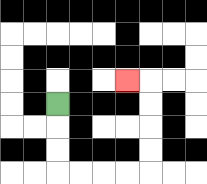{'start': '[2, 4]', 'end': '[5, 3]', 'path_directions': 'D,D,D,R,R,R,R,U,U,U,U,L', 'path_coordinates': '[[2, 4], [2, 5], [2, 6], [2, 7], [3, 7], [4, 7], [5, 7], [6, 7], [6, 6], [6, 5], [6, 4], [6, 3], [5, 3]]'}